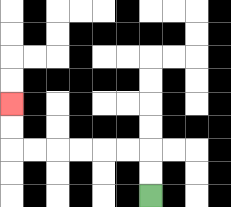{'start': '[6, 8]', 'end': '[0, 4]', 'path_directions': 'U,U,L,L,L,L,L,L,U,U', 'path_coordinates': '[[6, 8], [6, 7], [6, 6], [5, 6], [4, 6], [3, 6], [2, 6], [1, 6], [0, 6], [0, 5], [0, 4]]'}